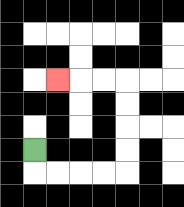{'start': '[1, 6]', 'end': '[2, 3]', 'path_directions': 'D,R,R,R,R,U,U,U,U,L,L,L', 'path_coordinates': '[[1, 6], [1, 7], [2, 7], [3, 7], [4, 7], [5, 7], [5, 6], [5, 5], [5, 4], [5, 3], [4, 3], [3, 3], [2, 3]]'}